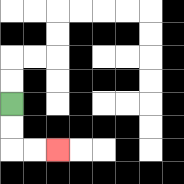{'start': '[0, 4]', 'end': '[2, 6]', 'path_directions': 'D,D,R,R', 'path_coordinates': '[[0, 4], [0, 5], [0, 6], [1, 6], [2, 6]]'}